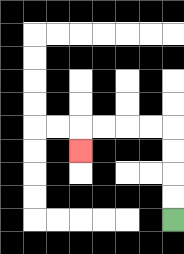{'start': '[7, 9]', 'end': '[3, 6]', 'path_directions': 'U,U,U,U,L,L,L,L,D', 'path_coordinates': '[[7, 9], [7, 8], [7, 7], [7, 6], [7, 5], [6, 5], [5, 5], [4, 5], [3, 5], [3, 6]]'}